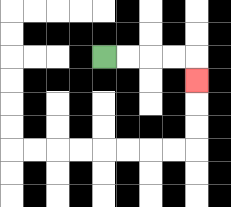{'start': '[4, 2]', 'end': '[8, 3]', 'path_directions': 'R,R,R,R,D', 'path_coordinates': '[[4, 2], [5, 2], [6, 2], [7, 2], [8, 2], [8, 3]]'}